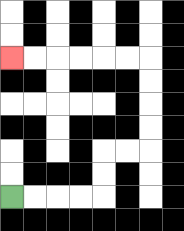{'start': '[0, 8]', 'end': '[0, 2]', 'path_directions': 'R,R,R,R,U,U,R,R,U,U,U,U,L,L,L,L,L,L', 'path_coordinates': '[[0, 8], [1, 8], [2, 8], [3, 8], [4, 8], [4, 7], [4, 6], [5, 6], [6, 6], [6, 5], [6, 4], [6, 3], [6, 2], [5, 2], [4, 2], [3, 2], [2, 2], [1, 2], [0, 2]]'}